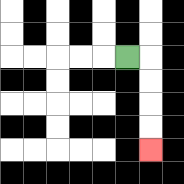{'start': '[5, 2]', 'end': '[6, 6]', 'path_directions': 'R,D,D,D,D', 'path_coordinates': '[[5, 2], [6, 2], [6, 3], [6, 4], [6, 5], [6, 6]]'}